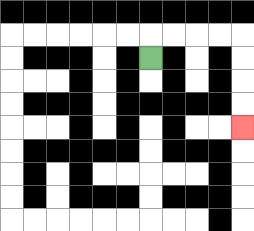{'start': '[6, 2]', 'end': '[10, 5]', 'path_directions': 'U,R,R,R,R,D,D,D,D', 'path_coordinates': '[[6, 2], [6, 1], [7, 1], [8, 1], [9, 1], [10, 1], [10, 2], [10, 3], [10, 4], [10, 5]]'}